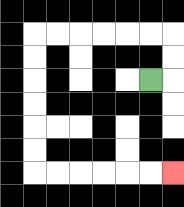{'start': '[6, 3]', 'end': '[7, 7]', 'path_directions': 'R,U,U,L,L,L,L,L,L,D,D,D,D,D,D,R,R,R,R,R,R', 'path_coordinates': '[[6, 3], [7, 3], [7, 2], [7, 1], [6, 1], [5, 1], [4, 1], [3, 1], [2, 1], [1, 1], [1, 2], [1, 3], [1, 4], [1, 5], [1, 6], [1, 7], [2, 7], [3, 7], [4, 7], [5, 7], [6, 7], [7, 7]]'}